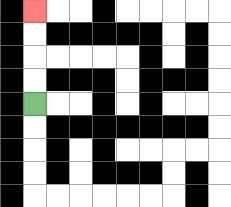{'start': '[1, 4]', 'end': '[1, 0]', 'path_directions': 'U,U,U,U', 'path_coordinates': '[[1, 4], [1, 3], [1, 2], [1, 1], [1, 0]]'}